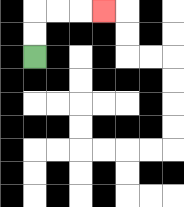{'start': '[1, 2]', 'end': '[4, 0]', 'path_directions': 'U,U,R,R,R', 'path_coordinates': '[[1, 2], [1, 1], [1, 0], [2, 0], [3, 0], [4, 0]]'}